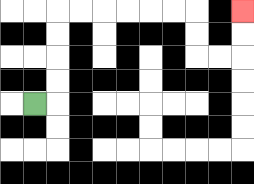{'start': '[1, 4]', 'end': '[10, 0]', 'path_directions': 'R,U,U,U,U,R,R,R,R,R,R,D,D,R,R,U,U', 'path_coordinates': '[[1, 4], [2, 4], [2, 3], [2, 2], [2, 1], [2, 0], [3, 0], [4, 0], [5, 0], [6, 0], [7, 0], [8, 0], [8, 1], [8, 2], [9, 2], [10, 2], [10, 1], [10, 0]]'}